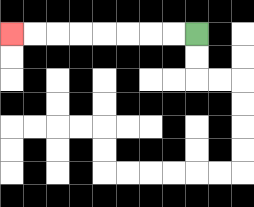{'start': '[8, 1]', 'end': '[0, 1]', 'path_directions': 'L,L,L,L,L,L,L,L', 'path_coordinates': '[[8, 1], [7, 1], [6, 1], [5, 1], [4, 1], [3, 1], [2, 1], [1, 1], [0, 1]]'}